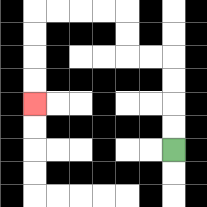{'start': '[7, 6]', 'end': '[1, 4]', 'path_directions': 'U,U,U,U,L,L,U,U,L,L,L,L,D,D,D,D', 'path_coordinates': '[[7, 6], [7, 5], [7, 4], [7, 3], [7, 2], [6, 2], [5, 2], [5, 1], [5, 0], [4, 0], [3, 0], [2, 0], [1, 0], [1, 1], [1, 2], [1, 3], [1, 4]]'}